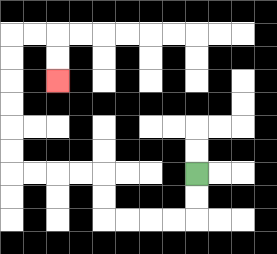{'start': '[8, 7]', 'end': '[2, 3]', 'path_directions': 'D,D,L,L,L,L,U,U,L,L,L,L,U,U,U,U,U,U,R,R,D,D', 'path_coordinates': '[[8, 7], [8, 8], [8, 9], [7, 9], [6, 9], [5, 9], [4, 9], [4, 8], [4, 7], [3, 7], [2, 7], [1, 7], [0, 7], [0, 6], [0, 5], [0, 4], [0, 3], [0, 2], [0, 1], [1, 1], [2, 1], [2, 2], [2, 3]]'}